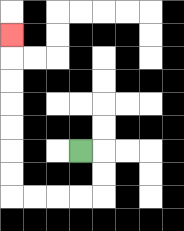{'start': '[3, 6]', 'end': '[0, 1]', 'path_directions': 'R,D,D,L,L,L,L,U,U,U,U,U,U,U', 'path_coordinates': '[[3, 6], [4, 6], [4, 7], [4, 8], [3, 8], [2, 8], [1, 8], [0, 8], [0, 7], [0, 6], [0, 5], [0, 4], [0, 3], [0, 2], [0, 1]]'}